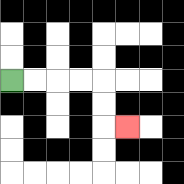{'start': '[0, 3]', 'end': '[5, 5]', 'path_directions': 'R,R,R,R,D,D,R', 'path_coordinates': '[[0, 3], [1, 3], [2, 3], [3, 3], [4, 3], [4, 4], [4, 5], [5, 5]]'}